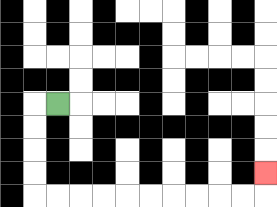{'start': '[2, 4]', 'end': '[11, 7]', 'path_directions': 'L,D,D,D,D,R,R,R,R,R,R,R,R,R,R,U', 'path_coordinates': '[[2, 4], [1, 4], [1, 5], [1, 6], [1, 7], [1, 8], [2, 8], [3, 8], [4, 8], [5, 8], [6, 8], [7, 8], [8, 8], [9, 8], [10, 8], [11, 8], [11, 7]]'}